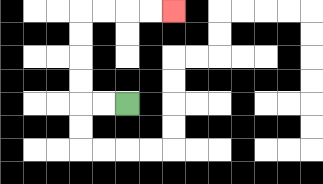{'start': '[5, 4]', 'end': '[7, 0]', 'path_directions': 'L,L,U,U,U,U,R,R,R,R', 'path_coordinates': '[[5, 4], [4, 4], [3, 4], [3, 3], [3, 2], [3, 1], [3, 0], [4, 0], [5, 0], [6, 0], [7, 0]]'}